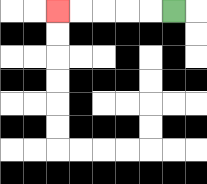{'start': '[7, 0]', 'end': '[2, 0]', 'path_directions': 'L,L,L,L,L', 'path_coordinates': '[[7, 0], [6, 0], [5, 0], [4, 0], [3, 0], [2, 0]]'}